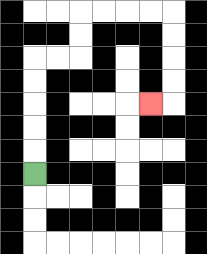{'start': '[1, 7]', 'end': '[6, 4]', 'path_directions': 'U,U,U,U,U,R,R,U,U,R,R,R,R,D,D,D,D,L', 'path_coordinates': '[[1, 7], [1, 6], [1, 5], [1, 4], [1, 3], [1, 2], [2, 2], [3, 2], [3, 1], [3, 0], [4, 0], [5, 0], [6, 0], [7, 0], [7, 1], [7, 2], [7, 3], [7, 4], [6, 4]]'}